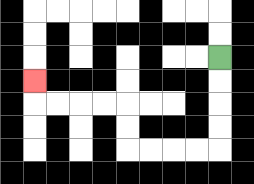{'start': '[9, 2]', 'end': '[1, 3]', 'path_directions': 'D,D,D,D,L,L,L,L,U,U,L,L,L,L,U', 'path_coordinates': '[[9, 2], [9, 3], [9, 4], [9, 5], [9, 6], [8, 6], [7, 6], [6, 6], [5, 6], [5, 5], [5, 4], [4, 4], [3, 4], [2, 4], [1, 4], [1, 3]]'}